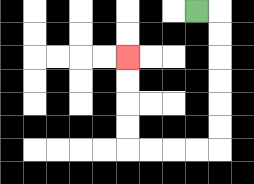{'start': '[8, 0]', 'end': '[5, 2]', 'path_directions': 'R,D,D,D,D,D,D,L,L,L,L,U,U,U,U', 'path_coordinates': '[[8, 0], [9, 0], [9, 1], [9, 2], [9, 3], [9, 4], [9, 5], [9, 6], [8, 6], [7, 6], [6, 6], [5, 6], [5, 5], [5, 4], [5, 3], [5, 2]]'}